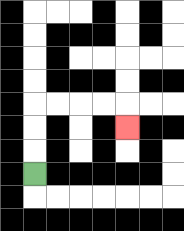{'start': '[1, 7]', 'end': '[5, 5]', 'path_directions': 'U,U,U,R,R,R,R,D', 'path_coordinates': '[[1, 7], [1, 6], [1, 5], [1, 4], [2, 4], [3, 4], [4, 4], [5, 4], [5, 5]]'}